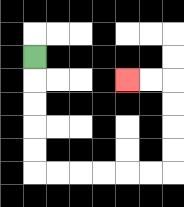{'start': '[1, 2]', 'end': '[5, 3]', 'path_directions': 'D,D,D,D,D,R,R,R,R,R,R,U,U,U,U,L,L', 'path_coordinates': '[[1, 2], [1, 3], [1, 4], [1, 5], [1, 6], [1, 7], [2, 7], [3, 7], [4, 7], [5, 7], [6, 7], [7, 7], [7, 6], [7, 5], [7, 4], [7, 3], [6, 3], [5, 3]]'}